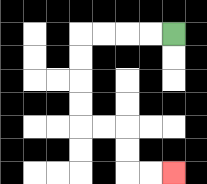{'start': '[7, 1]', 'end': '[7, 7]', 'path_directions': 'L,L,L,L,D,D,D,D,R,R,D,D,R,R', 'path_coordinates': '[[7, 1], [6, 1], [5, 1], [4, 1], [3, 1], [3, 2], [3, 3], [3, 4], [3, 5], [4, 5], [5, 5], [5, 6], [5, 7], [6, 7], [7, 7]]'}